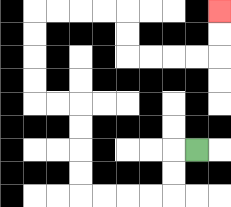{'start': '[8, 6]', 'end': '[9, 0]', 'path_directions': 'L,D,D,L,L,L,L,U,U,U,U,L,L,U,U,U,U,R,R,R,R,D,D,R,R,R,R,U,U', 'path_coordinates': '[[8, 6], [7, 6], [7, 7], [7, 8], [6, 8], [5, 8], [4, 8], [3, 8], [3, 7], [3, 6], [3, 5], [3, 4], [2, 4], [1, 4], [1, 3], [1, 2], [1, 1], [1, 0], [2, 0], [3, 0], [4, 0], [5, 0], [5, 1], [5, 2], [6, 2], [7, 2], [8, 2], [9, 2], [9, 1], [9, 0]]'}